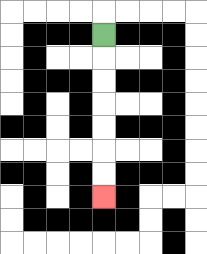{'start': '[4, 1]', 'end': '[4, 8]', 'path_directions': 'D,D,D,D,D,D,D', 'path_coordinates': '[[4, 1], [4, 2], [4, 3], [4, 4], [4, 5], [4, 6], [4, 7], [4, 8]]'}